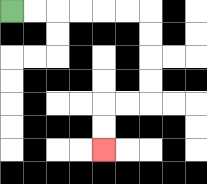{'start': '[0, 0]', 'end': '[4, 6]', 'path_directions': 'R,R,R,R,R,R,D,D,D,D,L,L,D,D', 'path_coordinates': '[[0, 0], [1, 0], [2, 0], [3, 0], [4, 0], [5, 0], [6, 0], [6, 1], [6, 2], [6, 3], [6, 4], [5, 4], [4, 4], [4, 5], [4, 6]]'}